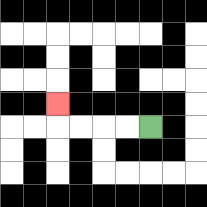{'start': '[6, 5]', 'end': '[2, 4]', 'path_directions': 'L,L,L,L,U', 'path_coordinates': '[[6, 5], [5, 5], [4, 5], [3, 5], [2, 5], [2, 4]]'}